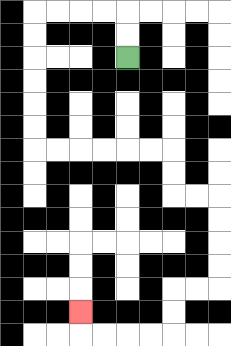{'start': '[5, 2]', 'end': '[3, 13]', 'path_directions': 'U,U,L,L,L,L,D,D,D,D,D,D,R,R,R,R,R,R,D,D,R,R,D,D,D,D,L,L,D,D,L,L,L,L,U', 'path_coordinates': '[[5, 2], [5, 1], [5, 0], [4, 0], [3, 0], [2, 0], [1, 0], [1, 1], [1, 2], [1, 3], [1, 4], [1, 5], [1, 6], [2, 6], [3, 6], [4, 6], [5, 6], [6, 6], [7, 6], [7, 7], [7, 8], [8, 8], [9, 8], [9, 9], [9, 10], [9, 11], [9, 12], [8, 12], [7, 12], [7, 13], [7, 14], [6, 14], [5, 14], [4, 14], [3, 14], [3, 13]]'}